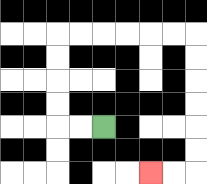{'start': '[4, 5]', 'end': '[6, 7]', 'path_directions': 'L,L,U,U,U,U,R,R,R,R,R,R,D,D,D,D,D,D,L,L', 'path_coordinates': '[[4, 5], [3, 5], [2, 5], [2, 4], [2, 3], [2, 2], [2, 1], [3, 1], [4, 1], [5, 1], [6, 1], [7, 1], [8, 1], [8, 2], [8, 3], [8, 4], [8, 5], [8, 6], [8, 7], [7, 7], [6, 7]]'}